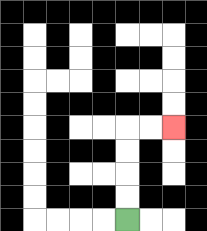{'start': '[5, 9]', 'end': '[7, 5]', 'path_directions': 'U,U,U,U,R,R', 'path_coordinates': '[[5, 9], [5, 8], [5, 7], [5, 6], [5, 5], [6, 5], [7, 5]]'}